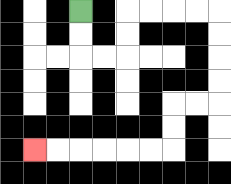{'start': '[3, 0]', 'end': '[1, 6]', 'path_directions': 'D,D,R,R,U,U,R,R,R,R,D,D,D,D,L,L,D,D,L,L,L,L,L,L', 'path_coordinates': '[[3, 0], [3, 1], [3, 2], [4, 2], [5, 2], [5, 1], [5, 0], [6, 0], [7, 0], [8, 0], [9, 0], [9, 1], [9, 2], [9, 3], [9, 4], [8, 4], [7, 4], [7, 5], [7, 6], [6, 6], [5, 6], [4, 6], [3, 6], [2, 6], [1, 6]]'}